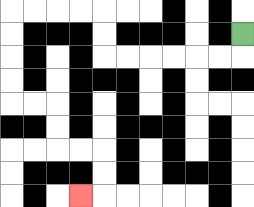{'start': '[10, 1]', 'end': '[3, 8]', 'path_directions': 'D,L,L,L,L,L,L,U,U,L,L,L,L,D,D,D,D,R,R,D,D,R,R,D,D,L', 'path_coordinates': '[[10, 1], [10, 2], [9, 2], [8, 2], [7, 2], [6, 2], [5, 2], [4, 2], [4, 1], [4, 0], [3, 0], [2, 0], [1, 0], [0, 0], [0, 1], [0, 2], [0, 3], [0, 4], [1, 4], [2, 4], [2, 5], [2, 6], [3, 6], [4, 6], [4, 7], [4, 8], [3, 8]]'}